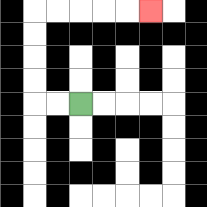{'start': '[3, 4]', 'end': '[6, 0]', 'path_directions': 'L,L,U,U,U,U,R,R,R,R,R', 'path_coordinates': '[[3, 4], [2, 4], [1, 4], [1, 3], [1, 2], [1, 1], [1, 0], [2, 0], [3, 0], [4, 0], [5, 0], [6, 0]]'}